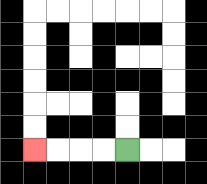{'start': '[5, 6]', 'end': '[1, 6]', 'path_directions': 'L,L,L,L', 'path_coordinates': '[[5, 6], [4, 6], [3, 6], [2, 6], [1, 6]]'}